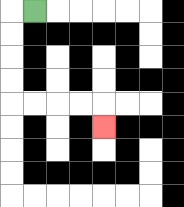{'start': '[1, 0]', 'end': '[4, 5]', 'path_directions': 'L,D,D,D,D,R,R,R,R,D', 'path_coordinates': '[[1, 0], [0, 0], [0, 1], [0, 2], [0, 3], [0, 4], [1, 4], [2, 4], [3, 4], [4, 4], [4, 5]]'}